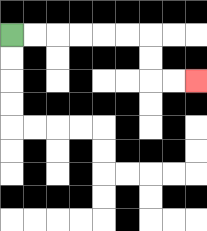{'start': '[0, 1]', 'end': '[8, 3]', 'path_directions': 'R,R,R,R,R,R,D,D,R,R', 'path_coordinates': '[[0, 1], [1, 1], [2, 1], [3, 1], [4, 1], [5, 1], [6, 1], [6, 2], [6, 3], [7, 3], [8, 3]]'}